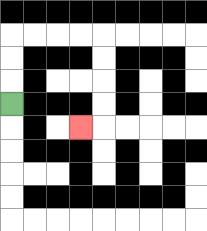{'start': '[0, 4]', 'end': '[3, 5]', 'path_directions': 'U,U,U,R,R,R,R,D,D,D,D,L', 'path_coordinates': '[[0, 4], [0, 3], [0, 2], [0, 1], [1, 1], [2, 1], [3, 1], [4, 1], [4, 2], [4, 3], [4, 4], [4, 5], [3, 5]]'}